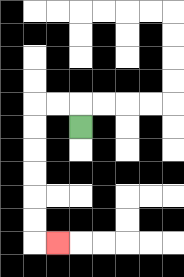{'start': '[3, 5]', 'end': '[2, 10]', 'path_directions': 'U,L,L,D,D,D,D,D,D,R', 'path_coordinates': '[[3, 5], [3, 4], [2, 4], [1, 4], [1, 5], [1, 6], [1, 7], [1, 8], [1, 9], [1, 10], [2, 10]]'}